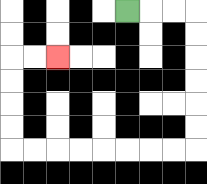{'start': '[5, 0]', 'end': '[2, 2]', 'path_directions': 'R,R,R,D,D,D,D,D,D,L,L,L,L,L,L,L,L,U,U,U,U,R,R', 'path_coordinates': '[[5, 0], [6, 0], [7, 0], [8, 0], [8, 1], [8, 2], [8, 3], [8, 4], [8, 5], [8, 6], [7, 6], [6, 6], [5, 6], [4, 6], [3, 6], [2, 6], [1, 6], [0, 6], [0, 5], [0, 4], [0, 3], [0, 2], [1, 2], [2, 2]]'}